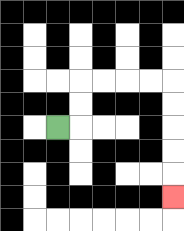{'start': '[2, 5]', 'end': '[7, 8]', 'path_directions': 'R,U,U,R,R,R,R,D,D,D,D,D', 'path_coordinates': '[[2, 5], [3, 5], [3, 4], [3, 3], [4, 3], [5, 3], [6, 3], [7, 3], [7, 4], [7, 5], [7, 6], [7, 7], [7, 8]]'}